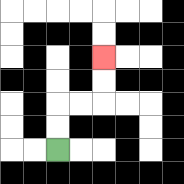{'start': '[2, 6]', 'end': '[4, 2]', 'path_directions': 'U,U,R,R,U,U', 'path_coordinates': '[[2, 6], [2, 5], [2, 4], [3, 4], [4, 4], [4, 3], [4, 2]]'}